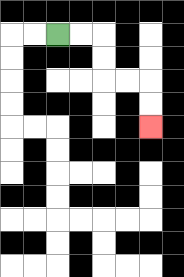{'start': '[2, 1]', 'end': '[6, 5]', 'path_directions': 'R,R,D,D,R,R,D,D', 'path_coordinates': '[[2, 1], [3, 1], [4, 1], [4, 2], [4, 3], [5, 3], [6, 3], [6, 4], [6, 5]]'}